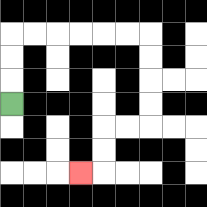{'start': '[0, 4]', 'end': '[3, 7]', 'path_directions': 'U,U,U,R,R,R,R,R,R,D,D,D,D,L,L,D,D,L', 'path_coordinates': '[[0, 4], [0, 3], [0, 2], [0, 1], [1, 1], [2, 1], [3, 1], [4, 1], [5, 1], [6, 1], [6, 2], [6, 3], [6, 4], [6, 5], [5, 5], [4, 5], [4, 6], [4, 7], [3, 7]]'}